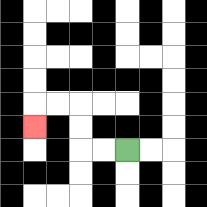{'start': '[5, 6]', 'end': '[1, 5]', 'path_directions': 'L,L,U,U,L,L,D', 'path_coordinates': '[[5, 6], [4, 6], [3, 6], [3, 5], [3, 4], [2, 4], [1, 4], [1, 5]]'}